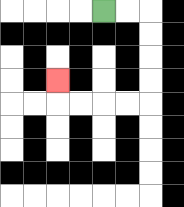{'start': '[4, 0]', 'end': '[2, 3]', 'path_directions': 'R,R,D,D,D,D,L,L,L,L,U', 'path_coordinates': '[[4, 0], [5, 0], [6, 0], [6, 1], [6, 2], [6, 3], [6, 4], [5, 4], [4, 4], [3, 4], [2, 4], [2, 3]]'}